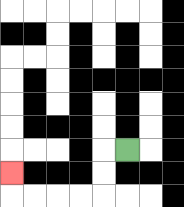{'start': '[5, 6]', 'end': '[0, 7]', 'path_directions': 'L,D,D,L,L,L,L,U', 'path_coordinates': '[[5, 6], [4, 6], [4, 7], [4, 8], [3, 8], [2, 8], [1, 8], [0, 8], [0, 7]]'}